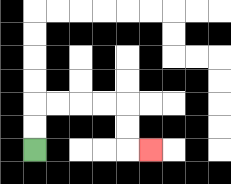{'start': '[1, 6]', 'end': '[6, 6]', 'path_directions': 'U,U,R,R,R,R,D,D,R', 'path_coordinates': '[[1, 6], [1, 5], [1, 4], [2, 4], [3, 4], [4, 4], [5, 4], [5, 5], [5, 6], [6, 6]]'}